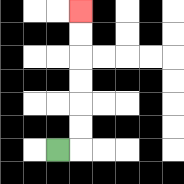{'start': '[2, 6]', 'end': '[3, 0]', 'path_directions': 'R,U,U,U,U,U,U', 'path_coordinates': '[[2, 6], [3, 6], [3, 5], [3, 4], [3, 3], [3, 2], [3, 1], [3, 0]]'}